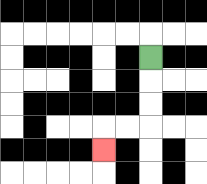{'start': '[6, 2]', 'end': '[4, 6]', 'path_directions': 'D,D,D,L,L,D', 'path_coordinates': '[[6, 2], [6, 3], [6, 4], [6, 5], [5, 5], [4, 5], [4, 6]]'}